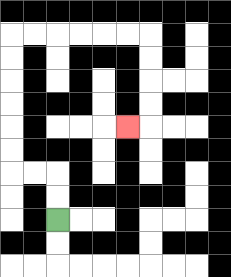{'start': '[2, 9]', 'end': '[5, 5]', 'path_directions': 'U,U,L,L,U,U,U,U,U,U,R,R,R,R,R,R,D,D,D,D,L', 'path_coordinates': '[[2, 9], [2, 8], [2, 7], [1, 7], [0, 7], [0, 6], [0, 5], [0, 4], [0, 3], [0, 2], [0, 1], [1, 1], [2, 1], [3, 1], [4, 1], [5, 1], [6, 1], [6, 2], [6, 3], [6, 4], [6, 5], [5, 5]]'}